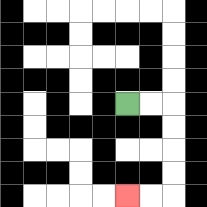{'start': '[5, 4]', 'end': '[5, 8]', 'path_directions': 'R,R,D,D,D,D,L,L', 'path_coordinates': '[[5, 4], [6, 4], [7, 4], [7, 5], [7, 6], [7, 7], [7, 8], [6, 8], [5, 8]]'}